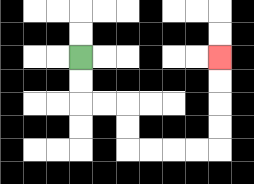{'start': '[3, 2]', 'end': '[9, 2]', 'path_directions': 'D,D,R,R,D,D,R,R,R,R,U,U,U,U', 'path_coordinates': '[[3, 2], [3, 3], [3, 4], [4, 4], [5, 4], [5, 5], [5, 6], [6, 6], [7, 6], [8, 6], [9, 6], [9, 5], [9, 4], [9, 3], [9, 2]]'}